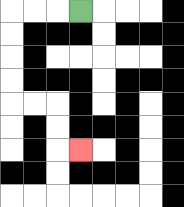{'start': '[3, 0]', 'end': '[3, 6]', 'path_directions': 'L,L,L,D,D,D,D,R,R,D,D,R', 'path_coordinates': '[[3, 0], [2, 0], [1, 0], [0, 0], [0, 1], [0, 2], [0, 3], [0, 4], [1, 4], [2, 4], [2, 5], [2, 6], [3, 6]]'}